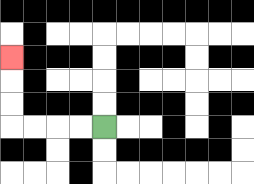{'start': '[4, 5]', 'end': '[0, 2]', 'path_directions': 'L,L,L,L,U,U,U', 'path_coordinates': '[[4, 5], [3, 5], [2, 5], [1, 5], [0, 5], [0, 4], [0, 3], [0, 2]]'}